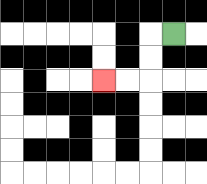{'start': '[7, 1]', 'end': '[4, 3]', 'path_directions': 'L,D,D,L,L', 'path_coordinates': '[[7, 1], [6, 1], [6, 2], [6, 3], [5, 3], [4, 3]]'}